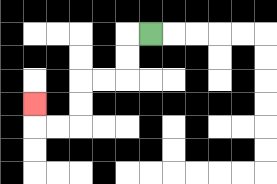{'start': '[6, 1]', 'end': '[1, 4]', 'path_directions': 'L,D,D,L,L,D,D,L,L,U', 'path_coordinates': '[[6, 1], [5, 1], [5, 2], [5, 3], [4, 3], [3, 3], [3, 4], [3, 5], [2, 5], [1, 5], [1, 4]]'}